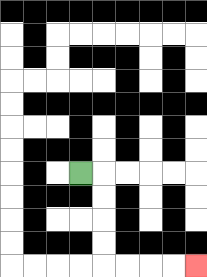{'start': '[3, 7]', 'end': '[8, 11]', 'path_directions': 'R,D,D,D,D,R,R,R,R', 'path_coordinates': '[[3, 7], [4, 7], [4, 8], [4, 9], [4, 10], [4, 11], [5, 11], [6, 11], [7, 11], [8, 11]]'}